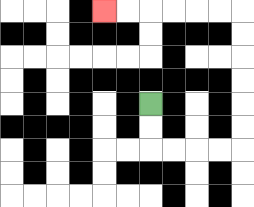{'start': '[6, 4]', 'end': '[4, 0]', 'path_directions': 'D,D,R,R,R,R,U,U,U,U,U,U,L,L,L,L,L,L', 'path_coordinates': '[[6, 4], [6, 5], [6, 6], [7, 6], [8, 6], [9, 6], [10, 6], [10, 5], [10, 4], [10, 3], [10, 2], [10, 1], [10, 0], [9, 0], [8, 0], [7, 0], [6, 0], [5, 0], [4, 0]]'}